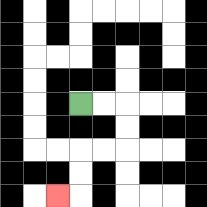{'start': '[3, 4]', 'end': '[2, 8]', 'path_directions': 'R,R,D,D,L,L,D,D,L', 'path_coordinates': '[[3, 4], [4, 4], [5, 4], [5, 5], [5, 6], [4, 6], [3, 6], [3, 7], [3, 8], [2, 8]]'}